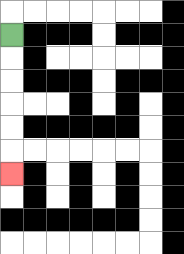{'start': '[0, 1]', 'end': '[0, 7]', 'path_directions': 'D,D,D,D,D,D', 'path_coordinates': '[[0, 1], [0, 2], [0, 3], [0, 4], [0, 5], [0, 6], [0, 7]]'}